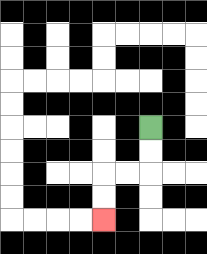{'start': '[6, 5]', 'end': '[4, 9]', 'path_directions': 'D,D,L,L,D,D', 'path_coordinates': '[[6, 5], [6, 6], [6, 7], [5, 7], [4, 7], [4, 8], [4, 9]]'}